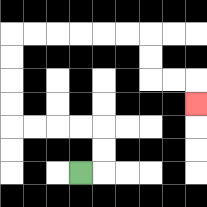{'start': '[3, 7]', 'end': '[8, 4]', 'path_directions': 'R,U,U,L,L,L,L,U,U,U,U,R,R,R,R,R,R,D,D,R,R,D', 'path_coordinates': '[[3, 7], [4, 7], [4, 6], [4, 5], [3, 5], [2, 5], [1, 5], [0, 5], [0, 4], [0, 3], [0, 2], [0, 1], [1, 1], [2, 1], [3, 1], [4, 1], [5, 1], [6, 1], [6, 2], [6, 3], [7, 3], [8, 3], [8, 4]]'}